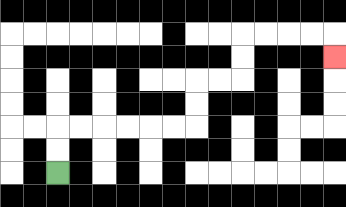{'start': '[2, 7]', 'end': '[14, 2]', 'path_directions': 'U,U,R,R,R,R,R,R,U,U,R,R,U,U,R,R,R,R,D', 'path_coordinates': '[[2, 7], [2, 6], [2, 5], [3, 5], [4, 5], [5, 5], [6, 5], [7, 5], [8, 5], [8, 4], [8, 3], [9, 3], [10, 3], [10, 2], [10, 1], [11, 1], [12, 1], [13, 1], [14, 1], [14, 2]]'}